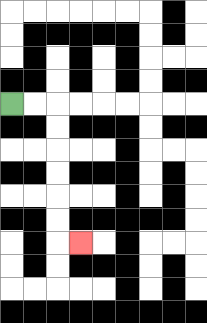{'start': '[0, 4]', 'end': '[3, 10]', 'path_directions': 'R,R,D,D,D,D,D,D,R', 'path_coordinates': '[[0, 4], [1, 4], [2, 4], [2, 5], [2, 6], [2, 7], [2, 8], [2, 9], [2, 10], [3, 10]]'}